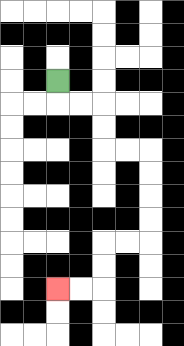{'start': '[2, 3]', 'end': '[2, 12]', 'path_directions': 'D,R,R,D,D,R,R,D,D,D,D,L,L,D,D,L,L', 'path_coordinates': '[[2, 3], [2, 4], [3, 4], [4, 4], [4, 5], [4, 6], [5, 6], [6, 6], [6, 7], [6, 8], [6, 9], [6, 10], [5, 10], [4, 10], [4, 11], [4, 12], [3, 12], [2, 12]]'}